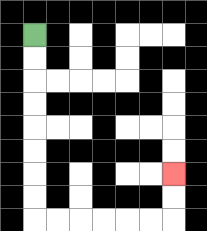{'start': '[1, 1]', 'end': '[7, 7]', 'path_directions': 'D,D,D,D,D,D,D,D,R,R,R,R,R,R,U,U', 'path_coordinates': '[[1, 1], [1, 2], [1, 3], [1, 4], [1, 5], [1, 6], [1, 7], [1, 8], [1, 9], [2, 9], [3, 9], [4, 9], [5, 9], [6, 9], [7, 9], [7, 8], [7, 7]]'}